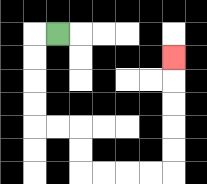{'start': '[2, 1]', 'end': '[7, 2]', 'path_directions': 'L,D,D,D,D,R,R,D,D,R,R,R,R,U,U,U,U,U', 'path_coordinates': '[[2, 1], [1, 1], [1, 2], [1, 3], [1, 4], [1, 5], [2, 5], [3, 5], [3, 6], [3, 7], [4, 7], [5, 7], [6, 7], [7, 7], [7, 6], [7, 5], [7, 4], [7, 3], [7, 2]]'}